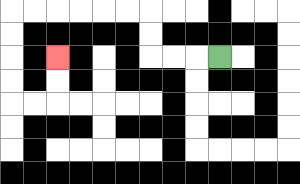{'start': '[9, 2]', 'end': '[2, 2]', 'path_directions': 'L,L,L,U,U,L,L,L,L,L,L,D,D,D,D,R,R,U,U', 'path_coordinates': '[[9, 2], [8, 2], [7, 2], [6, 2], [6, 1], [6, 0], [5, 0], [4, 0], [3, 0], [2, 0], [1, 0], [0, 0], [0, 1], [0, 2], [0, 3], [0, 4], [1, 4], [2, 4], [2, 3], [2, 2]]'}